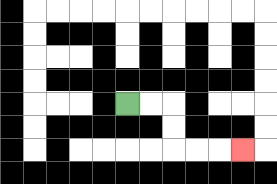{'start': '[5, 4]', 'end': '[10, 6]', 'path_directions': 'R,R,D,D,R,R,R', 'path_coordinates': '[[5, 4], [6, 4], [7, 4], [7, 5], [7, 6], [8, 6], [9, 6], [10, 6]]'}